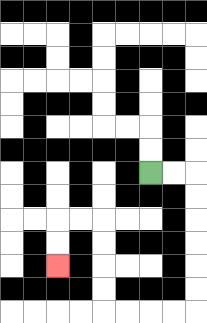{'start': '[6, 7]', 'end': '[2, 11]', 'path_directions': 'R,R,D,D,D,D,D,D,L,L,L,L,U,U,U,U,L,L,D,D', 'path_coordinates': '[[6, 7], [7, 7], [8, 7], [8, 8], [8, 9], [8, 10], [8, 11], [8, 12], [8, 13], [7, 13], [6, 13], [5, 13], [4, 13], [4, 12], [4, 11], [4, 10], [4, 9], [3, 9], [2, 9], [2, 10], [2, 11]]'}